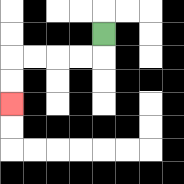{'start': '[4, 1]', 'end': '[0, 4]', 'path_directions': 'D,L,L,L,L,D,D', 'path_coordinates': '[[4, 1], [4, 2], [3, 2], [2, 2], [1, 2], [0, 2], [0, 3], [0, 4]]'}